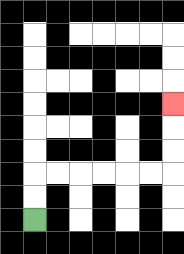{'start': '[1, 9]', 'end': '[7, 4]', 'path_directions': 'U,U,R,R,R,R,R,R,U,U,U', 'path_coordinates': '[[1, 9], [1, 8], [1, 7], [2, 7], [3, 7], [4, 7], [5, 7], [6, 7], [7, 7], [7, 6], [7, 5], [7, 4]]'}